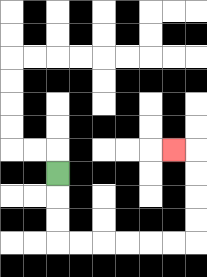{'start': '[2, 7]', 'end': '[7, 6]', 'path_directions': 'D,D,D,R,R,R,R,R,R,U,U,U,U,L', 'path_coordinates': '[[2, 7], [2, 8], [2, 9], [2, 10], [3, 10], [4, 10], [5, 10], [6, 10], [7, 10], [8, 10], [8, 9], [8, 8], [8, 7], [8, 6], [7, 6]]'}